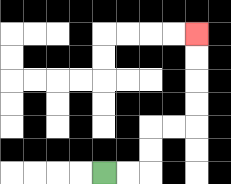{'start': '[4, 7]', 'end': '[8, 1]', 'path_directions': 'R,R,U,U,R,R,U,U,U,U', 'path_coordinates': '[[4, 7], [5, 7], [6, 7], [6, 6], [6, 5], [7, 5], [8, 5], [8, 4], [8, 3], [8, 2], [8, 1]]'}